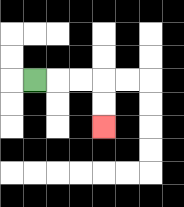{'start': '[1, 3]', 'end': '[4, 5]', 'path_directions': 'R,R,R,D,D', 'path_coordinates': '[[1, 3], [2, 3], [3, 3], [4, 3], [4, 4], [4, 5]]'}